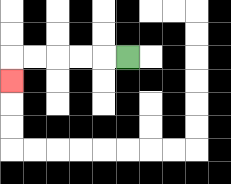{'start': '[5, 2]', 'end': '[0, 3]', 'path_directions': 'L,L,L,L,L,D', 'path_coordinates': '[[5, 2], [4, 2], [3, 2], [2, 2], [1, 2], [0, 2], [0, 3]]'}